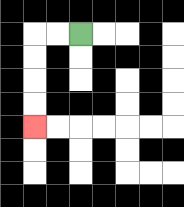{'start': '[3, 1]', 'end': '[1, 5]', 'path_directions': 'L,L,D,D,D,D', 'path_coordinates': '[[3, 1], [2, 1], [1, 1], [1, 2], [1, 3], [1, 4], [1, 5]]'}